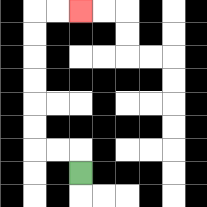{'start': '[3, 7]', 'end': '[3, 0]', 'path_directions': 'U,L,L,U,U,U,U,U,U,R,R', 'path_coordinates': '[[3, 7], [3, 6], [2, 6], [1, 6], [1, 5], [1, 4], [1, 3], [1, 2], [1, 1], [1, 0], [2, 0], [3, 0]]'}